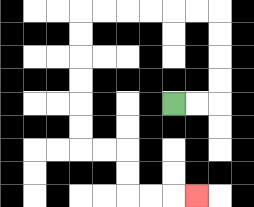{'start': '[7, 4]', 'end': '[8, 8]', 'path_directions': 'R,R,U,U,U,U,L,L,L,L,L,L,D,D,D,D,D,D,R,R,D,D,R,R,R', 'path_coordinates': '[[7, 4], [8, 4], [9, 4], [9, 3], [9, 2], [9, 1], [9, 0], [8, 0], [7, 0], [6, 0], [5, 0], [4, 0], [3, 0], [3, 1], [3, 2], [3, 3], [3, 4], [3, 5], [3, 6], [4, 6], [5, 6], [5, 7], [5, 8], [6, 8], [7, 8], [8, 8]]'}